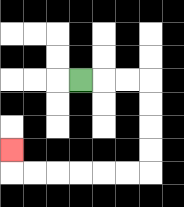{'start': '[3, 3]', 'end': '[0, 6]', 'path_directions': 'R,R,R,D,D,D,D,L,L,L,L,L,L,U', 'path_coordinates': '[[3, 3], [4, 3], [5, 3], [6, 3], [6, 4], [6, 5], [6, 6], [6, 7], [5, 7], [4, 7], [3, 7], [2, 7], [1, 7], [0, 7], [0, 6]]'}